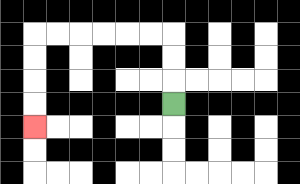{'start': '[7, 4]', 'end': '[1, 5]', 'path_directions': 'U,U,U,L,L,L,L,L,L,D,D,D,D', 'path_coordinates': '[[7, 4], [7, 3], [7, 2], [7, 1], [6, 1], [5, 1], [4, 1], [3, 1], [2, 1], [1, 1], [1, 2], [1, 3], [1, 4], [1, 5]]'}